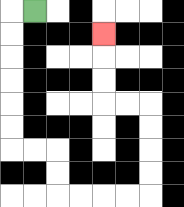{'start': '[1, 0]', 'end': '[4, 1]', 'path_directions': 'L,D,D,D,D,D,D,R,R,D,D,R,R,R,R,U,U,U,U,L,L,U,U,U', 'path_coordinates': '[[1, 0], [0, 0], [0, 1], [0, 2], [0, 3], [0, 4], [0, 5], [0, 6], [1, 6], [2, 6], [2, 7], [2, 8], [3, 8], [4, 8], [5, 8], [6, 8], [6, 7], [6, 6], [6, 5], [6, 4], [5, 4], [4, 4], [4, 3], [4, 2], [4, 1]]'}